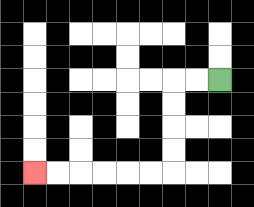{'start': '[9, 3]', 'end': '[1, 7]', 'path_directions': 'L,L,D,D,D,D,L,L,L,L,L,L', 'path_coordinates': '[[9, 3], [8, 3], [7, 3], [7, 4], [7, 5], [7, 6], [7, 7], [6, 7], [5, 7], [4, 7], [3, 7], [2, 7], [1, 7]]'}